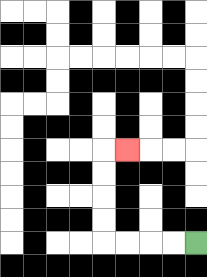{'start': '[8, 10]', 'end': '[5, 6]', 'path_directions': 'L,L,L,L,U,U,U,U,R', 'path_coordinates': '[[8, 10], [7, 10], [6, 10], [5, 10], [4, 10], [4, 9], [4, 8], [4, 7], [4, 6], [5, 6]]'}